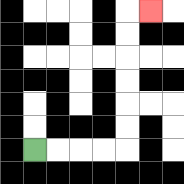{'start': '[1, 6]', 'end': '[6, 0]', 'path_directions': 'R,R,R,R,U,U,U,U,U,U,R', 'path_coordinates': '[[1, 6], [2, 6], [3, 6], [4, 6], [5, 6], [5, 5], [5, 4], [5, 3], [5, 2], [5, 1], [5, 0], [6, 0]]'}